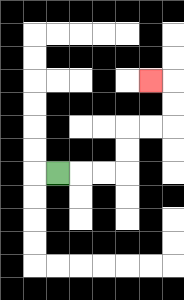{'start': '[2, 7]', 'end': '[6, 3]', 'path_directions': 'R,R,R,U,U,R,R,U,U,L', 'path_coordinates': '[[2, 7], [3, 7], [4, 7], [5, 7], [5, 6], [5, 5], [6, 5], [7, 5], [7, 4], [7, 3], [6, 3]]'}